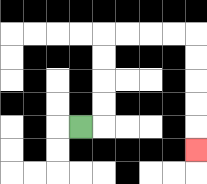{'start': '[3, 5]', 'end': '[8, 6]', 'path_directions': 'R,U,U,U,U,R,R,R,R,D,D,D,D,D', 'path_coordinates': '[[3, 5], [4, 5], [4, 4], [4, 3], [4, 2], [4, 1], [5, 1], [6, 1], [7, 1], [8, 1], [8, 2], [8, 3], [8, 4], [8, 5], [8, 6]]'}